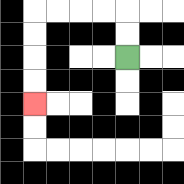{'start': '[5, 2]', 'end': '[1, 4]', 'path_directions': 'U,U,L,L,L,L,D,D,D,D', 'path_coordinates': '[[5, 2], [5, 1], [5, 0], [4, 0], [3, 0], [2, 0], [1, 0], [1, 1], [1, 2], [1, 3], [1, 4]]'}